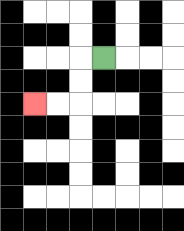{'start': '[4, 2]', 'end': '[1, 4]', 'path_directions': 'L,D,D,L,L', 'path_coordinates': '[[4, 2], [3, 2], [3, 3], [3, 4], [2, 4], [1, 4]]'}